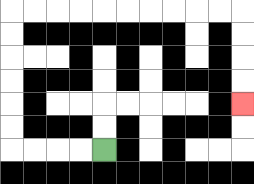{'start': '[4, 6]', 'end': '[10, 4]', 'path_directions': 'L,L,L,L,U,U,U,U,U,U,R,R,R,R,R,R,R,R,R,R,D,D,D,D', 'path_coordinates': '[[4, 6], [3, 6], [2, 6], [1, 6], [0, 6], [0, 5], [0, 4], [0, 3], [0, 2], [0, 1], [0, 0], [1, 0], [2, 0], [3, 0], [4, 0], [5, 0], [6, 0], [7, 0], [8, 0], [9, 0], [10, 0], [10, 1], [10, 2], [10, 3], [10, 4]]'}